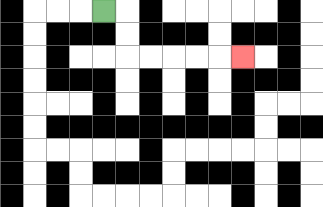{'start': '[4, 0]', 'end': '[10, 2]', 'path_directions': 'R,D,D,R,R,R,R,R', 'path_coordinates': '[[4, 0], [5, 0], [5, 1], [5, 2], [6, 2], [7, 2], [8, 2], [9, 2], [10, 2]]'}